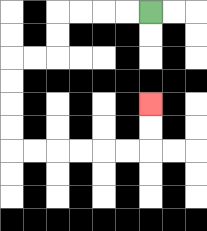{'start': '[6, 0]', 'end': '[6, 4]', 'path_directions': 'L,L,L,L,D,D,L,L,D,D,D,D,R,R,R,R,R,R,U,U', 'path_coordinates': '[[6, 0], [5, 0], [4, 0], [3, 0], [2, 0], [2, 1], [2, 2], [1, 2], [0, 2], [0, 3], [0, 4], [0, 5], [0, 6], [1, 6], [2, 6], [3, 6], [4, 6], [5, 6], [6, 6], [6, 5], [6, 4]]'}